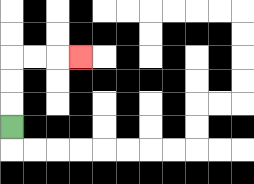{'start': '[0, 5]', 'end': '[3, 2]', 'path_directions': 'U,U,U,R,R,R', 'path_coordinates': '[[0, 5], [0, 4], [0, 3], [0, 2], [1, 2], [2, 2], [3, 2]]'}